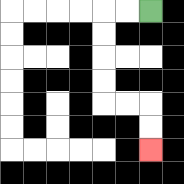{'start': '[6, 0]', 'end': '[6, 6]', 'path_directions': 'L,L,D,D,D,D,R,R,D,D', 'path_coordinates': '[[6, 0], [5, 0], [4, 0], [4, 1], [4, 2], [4, 3], [4, 4], [5, 4], [6, 4], [6, 5], [6, 6]]'}